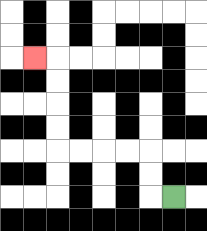{'start': '[7, 8]', 'end': '[1, 2]', 'path_directions': 'L,U,U,L,L,L,L,U,U,U,U,L', 'path_coordinates': '[[7, 8], [6, 8], [6, 7], [6, 6], [5, 6], [4, 6], [3, 6], [2, 6], [2, 5], [2, 4], [2, 3], [2, 2], [1, 2]]'}